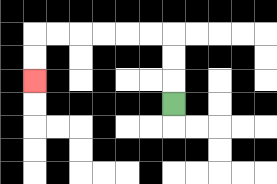{'start': '[7, 4]', 'end': '[1, 3]', 'path_directions': 'U,U,U,L,L,L,L,L,L,D,D', 'path_coordinates': '[[7, 4], [7, 3], [7, 2], [7, 1], [6, 1], [5, 1], [4, 1], [3, 1], [2, 1], [1, 1], [1, 2], [1, 3]]'}